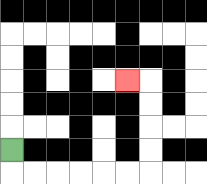{'start': '[0, 6]', 'end': '[5, 3]', 'path_directions': 'D,R,R,R,R,R,R,U,U,U,U,L', 'path_coordinates': '[[0, 6], [0, 7], [1, 7], [2, 7], [3, 7], [4, 7], [5, 7], [6, 7], [6, 6], [6, 5], [6, 4], [6, 3], [5, 3]]'}